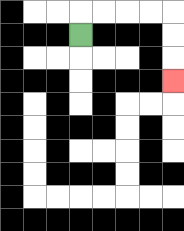{'start': '[3, 1]', 'end': '[7, 3]', 'path_directions': 'U,R,R,R,R,D,D,D', 'path_coordinates': '[[3, 1], [3, 0], [4, 0], [5, 0], [6, 0], [7, 0], [7, 1], [7, 2], [7, 3]]'}